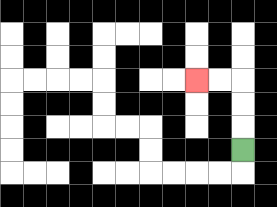{'start': '[10, 6]', 'end': '[8, 3]', 'path_directions': 'U,U,U,L,L', 'path_coordinates': '[[10, 6], [10, 5], [10, 4], [10, 3], [9, 3], [8, 3]]'}